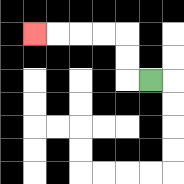{'start': '[6, 3]', 'end': '[1, 1]', 'path_directions': 'L,U,U,L,L,L,L', 'path_coordinates': '[[6, 3], [5, 3], [5, 2], [5, 1], [4, 1], [3, 1], [2, 1], [1, 1]]'}